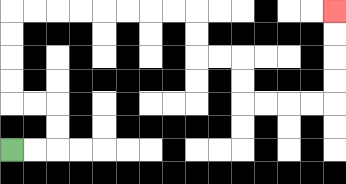{'start': '[0, 6]', 'end': '[14, 0]', 'path_directions': 'R,R,U,U,L,L,U,U,U,U,R,R,R,R,R,R,R,R,D,D,R,R,D,D,R,R,R,R,U,U,U,U', 'path_coordinates': '[[0, 6], [1, 6], [2, 6], [2, 5], [2, 4], [1, 4], [0, 4], [0, 3], [0, 2], [0, 1], [0, 0], [1, 0], [2, 0], [3, 0], [4, 0], [5, 0], [6, 0], [7, 0], [8, 0], [8, 1], [8, 2], [9, 2], [10, 2], [10, 3], [10, 4], [11, 4], [12, 4], [13, 4], [14, 4], [14, 3], [14, 2], [14, 1], [14, 0]]'}